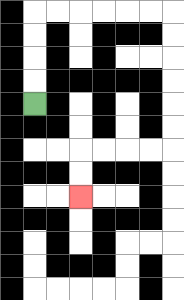{'start': '[1, 4]', 'end': '[3, 8]', 'path_directions': 'U,U,U,U,R,R,R,R,R,R,D,D,D,D,D,D,L,L,L,L,D,D', 'path_coordinates': '[[1, 4], [1, 3], [1, 2], [1, 1], [1, 0], [2, 0], [3, 0], [4, 0], [5, 0], [6, 0], [7, 0], [7, 1], [7, 2], [7, 3], [7, 4], [7, 5], [7, 6], [6, 6], [5, 6], [4, 6], [3, 6], [3, 7], [3, 8]]'}